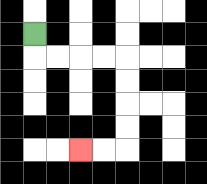{'start': '[1, 1]', 'end': '[3, 6]', 'path_directions': 'D,R,R,R,R,D,D,D,D,L,L', 'path_coordinates': '[[1, 1], [1, 2], [2, 2], [3, 2], [4, 2], [5, 2], [5, 3], [5, 4], [5, 5], [5, 6], [4, 6], [3, 6]]'}